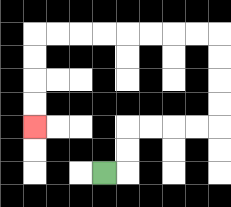{'start': '[4, 7]', 'end': '[1, 5]', 'path_directions': 'R,U,U,R,R,R,R,U,U,U,U,L,L,L,L,L,L,L,L,D,D,D,D', 'path_coordinates': '[[4, 7], [5, 7], [5, 6], [5, 5], [6, 5], [7, 5], [8, 5], [9, 5], [9, 4], [9, 3], [9, 2], [9, 1], [8, 1], [7, 1], [6, 1], [5, 1], [4, 1], [3, 1], [2, 1], [1, 1], [1, 2], [1, 3], [1, 4], [1, 5]]'}